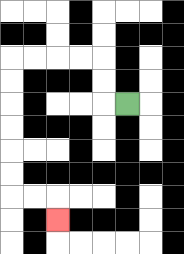{'start': '[5, 4]', 'end': '[2, 9]', 'path_directions': 'L,U,U,L,L,L,L,D,D,D,D,D,D,R,R,D', 'path_coordinates': '[[5, 4], [4, 4], [4, 3], [4, 2], [3, 2], [2, 2], [1, 2], [0, 2], [0, 3], [0, 4], [0, 5], [0, 6], [0, 7], [0, 8], [1, 8], [2, 8], [2, 9]]'}